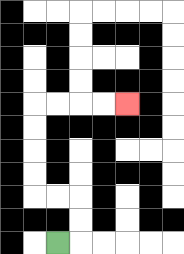{'start': '[2, 10]', 'end': '[5, 4]', 'path_directions': 'R,U,U,L,L,U,U,U,U,R,R,R,R', 'path_coordinates': '[[2, 10], [3, 10], [3, 9], [3, 8], [2, 8], [1, 8], [1, 7], [1, 6], [1, 5], [1, 4], [2, 4], [3, 4], [4, 4], [5, 4]]'}